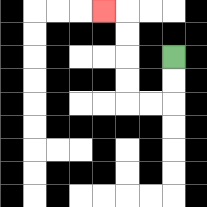{'start': '[7, 2]', 'end': '[4, 0]', 'path_directions': 'D,D,L,L,U,U,U,U,L', 'path_coordinates': '[[7, 2], [7, 3], [7, 4], [6, 4], [5, 4], [5, 3], [5, 2], [5, 1], [5, 0], [4, 0]]'}